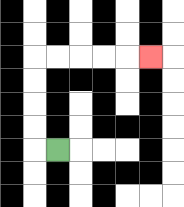{'start': '[2, 6]', 'end': '[6, 2]', 'path_directions': 'L,U,U,U,U,R,R,R,R,R', 'path_coordinates': '[[2, 6], [1, 6], [1, 5], [1, 4], [1, 3], [1, 2], [2, 2], [3, 2], [4, 2], [5, 2], [6, 2]]'}